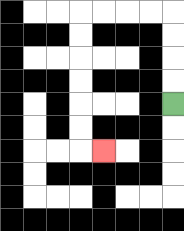{'start': '[7, 4]', 'end': '[4, 6]', 'path_directions': 'U,U,U,U,L,L,L,L,D,D,D,D,D,D,R', 'path_coordinates': '[[7, 4], [7, 3], [7, 2], [7, 1], [7, 0], [6, 0], [5, 0], [4, 0], [3, 0], [3, 1], [3, 2], [3, 3], [3, 4], [3, 5], [3, 6], [4, 6]]'}